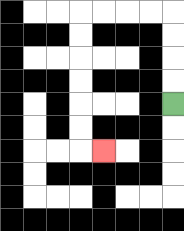{'start': '[7, 4]', 'end': '[4, 6]', 'path_directions': 'U,U,U,U,L,L,L,L,D,D,D,D,D,D,R', 'path_coordinates': '[[7, 4], [7, 3], [7, 2], [7, 1], [7, 0], [6, 0], [5, 0], [4, 0], [3, 0], [3, 1], [3, 2], [3, 3], [3, 4], [3, 5], [3, 6], [4, 6]]'}